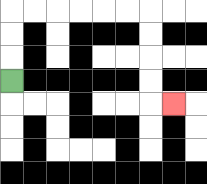{'start': '[0, 3]', 'end': '[7, 4]', 'path_directions': 'U,U,U,R,R,R,R,R,R,D,D,D,D,R', 'path_coordinates': '[[0, 3], [0, 2], [0, 1], [0, 0], [1, 0], [2, 0], [3, 0], [4, 0], [5, 0], [6, 0], [6, 1], [6, 2], [6, 3], [6, 4], [7, 4]]'}